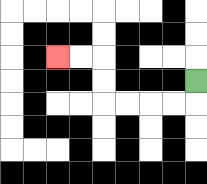{'start': '[8, 3]', 'end': '[2, 2]', 'path_directions': 'D,L,L,L,L,U,U,L,L', 'path_coordinates': '[[8, 3], [8, 4], [7, 4], [6, 4], [5, 4], [4, 4], [4, 3], [4, 2], [3, 2], [2, 2]]'}